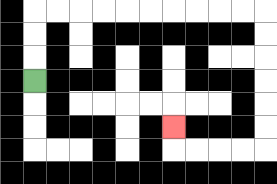{'start': '[1, 3]', 'end': '[7, 5]', 'path_directions': 'U,U,U,R,R,R,R,R,R,R,R,R,R,D,D,D,D,D,D,L,L,L,L,U', 'path_coordinates': '[[1, 3], [1, 2], [1, 1], [1, 0], [2, 0], [3, 0], [4, 0], [5, 0], [6, 0], [7, 0], [8, 0], [9, 0], [10, 0], [11, 0], [11, 1], [11, 2], [11, 3], [11, 4], [11, 5], [11, 6], [10, 6], [9, 6], [8, 6], [7, 6], [7, 5]]'}